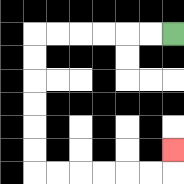{'start': '[7, 1]', 'end': '[7, 6]', 'path_directions': 'L,L,L,L,L,L,D,D,D,D,D,D,R,R,R,R,R,R,U', 'path_coordinates': '[[7, 1], [6, 1], [5, 1], [4, 1], [3, 1], [2, 1], [1, 1], [1, 2], [1, 3], [1, 4], [1, 5], [1, 6], [1, 7], [2, 7], [3, 7], [4, 7], [5, 7], [6, 7], [7, 7], [7, 6]]'}